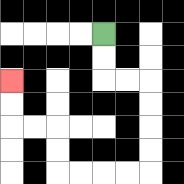{'start': '[4, 1]', 'end': '[0, 3]', 'path_directions': 'D,D,R,R,D,D,D,D,L,L,L,L,U,U,L,L,U,U', 'path_coordinates': '[[4, 1], [4, 2], [4, 3], [5, 3], [6, 3], [6, 4], [6, 5], [6, 6], [6, 7], [5, 7], [4, 7], [3, 7], [2, 7], [2, 6], [2, 5], [1, 5], [0, 5], [0, 4], [0, 3]]'}